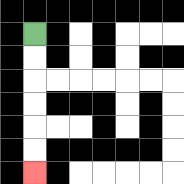{'start': '[1, 1]', 'end': '[1, 7]', 'path_directions': 'D,D,D,D,D,D', 'path_coordinates': '[[1, 1], [1, 2], [1, 3], [1, 4], [1, 5], [1, 6], [1, 7]]'}